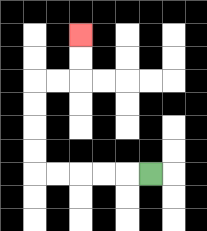{'start': '[6, 7]', 'end': '[3, 1]', 'path_directions': 'L,L,L,L,L,U,U,U,U,R,R,U,U', 'path_coordinates': '[[6, 7], [5, 7], [4, 7], [3, 7], [2, 7], [1, 7], [1, 6], [1, 5], [1, 4], [1, 3], [2, 3], [3, 3], [3, 2], [3, 1]]'}